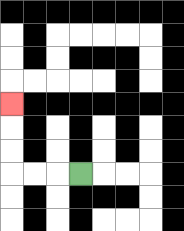{'start': '[3, 7]', 'end': '[0, 4]', 'path_directions': 'L,L,L,U,U,U', 'path_coordinates': '[[3, 7], [2, 7], [1, 7], [0, 7], [0, 6], [0, 5], [0, 4]]'}